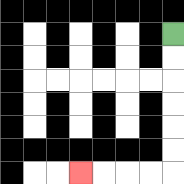{'start': '[7, 1]', 'end': '[3, 7]', 'path_directions': 'D,D,D,D,D,D,L,L,L,L', 'path_coordinates': '[[7, 1], [7, 2], [7, 3], [7, 4], [7, 5], [7, 6], [7, 7], [6, 7], [5, 7], [4, 7], [3, 7]]'}